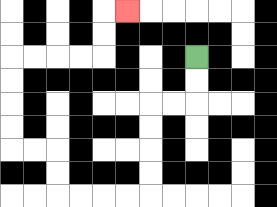{'start': '[8, 2]', 'end': '[5, 0]', 'path_directions': 'D,D,L,L,D,D,D,D,L,L,L,L,U,U,L,L,U,U,U,U,R,R,R,R,U,U,R', 'path_coordinates': '[[8, 2], [8, 3], [8, 4], [7, 4], [6, 4], [6, 5], [6, 6], [6, 7], [6, 8], [5, 8], [4, 8], [3, 8], [2, 8], [2, 7], [2, 6], [1, 6], [0, 6], [0, 5], [0, 4], [0, 3], [0, 2], [1, 2], [2, 2], [3, 2], [4, 2], [4, 1], [4, 0], [5, 0]]'}